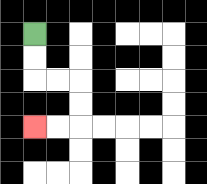{'start': '[1, 1]', 'end': '[1, 5]', 'path_directions': 'D,D,R,R,D,D,L,L', 'path_coordinates': '[[1, 1], [1, 2], [1, 3], [2, 3], [3, 3], [3, 4], [3, 5], [2, 5], [1, 5]]'}